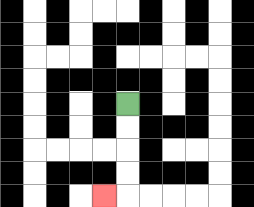{'start': '[5, 4]', 'end': '[4, 8]', 'path_directions': 'D,D,D,D,L', 'path_coordinates': '[[5, 4], [5, 5], [5, 6], [5, 7], [5, 8], [4, 8]]'}